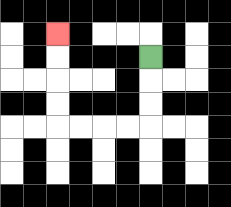{'start': '[6, 2]', 'end': '[2, 1]', 'path_directions': 'D,D,D,L,L,L,L,U,U,U,U', 'path_coordinates': '[[6, 2], [6, 3], [6, 4], [6, 5], [5, 5], [4, 5], [3, 5], [2, 5], [2, 4], [2, 3], [2, 2], [2, 1]]'}